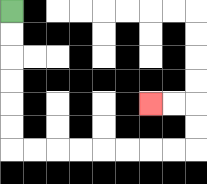{'start': '[0, 0]', 'end': '[6, 4]', 'path_directions': 'D,D,D,D,D,D,R,R,R,R,R,R,R,R,U,U,L,L', 'path_coordinates': '[[0, 0], [0, 1], [0, 2], [0, 3], [0, 4], [0, 5], [0, 6], [1, 6], [2, 6], [3, 6], [4, 6], [5, 6], [6, 6], [7, 6], [8, 6], [8, 5], [8, 4], [7, 4], [6, 4]]'}